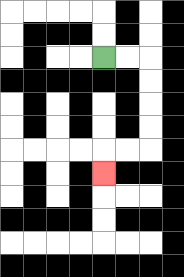{'start': '[4, 2]', 'end': '[4, 7]', 'path_directions': 'R,R,D,D,D,D,L,L,D', 'path_coordinates': '[[4, 2], [5, 2], [6, 2], [6, 3], [6, 4], [6, 5], [6, 6], [5, 6], [4, 6], [4, 7]]'}